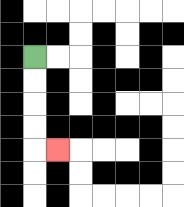{'start': '[1, 2]', 'end': '[2, 6]', 'path_directions': 'D,D,D,D,R', 'path_coordinates': '[[1, 2], [1, 3], [1, 4], [1, 5], [1, 6], [2, 6]]'}